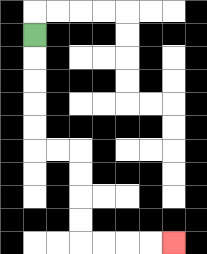{'start': '[1, 1]', 'end': '[7, 10]', 'path_directions': 'D,D,D,D,D,R,R,D,D,D,D,R,R,R,R', 'path_coordinates': '[[1, 1], [1, 2], [1, 3], [1, 4], [1, 5], [1, 6], [2, 6], [3, 6], [3, 7], [3, 8], [3, 9], [3, 10], [4, 10], [5, 10], [6, 10], [7, 10]]'}